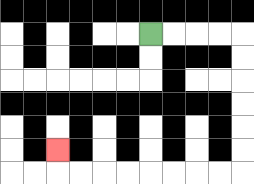{'start': '[6, 1]', 'end': '[2, 6]', 'path_directions': 'R,R,R,R,D,D,D,D,D,D,L,L,L,L,L,L,L,L,U', 'path_coordinates': '[[6, 1], [7, 1], [8, 1], [9, 1], [10, 1], [10, 2], [10, 3], [10, 4], [10, 5], [10, 6], [10, 7], [9, 7], [8, 7], [7, 7], [6, 7], [5, 7], [4, 7], [3, 7], [2, 7], [2, 6]]'}